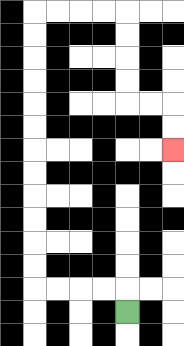{'start': '[5, 13]', 'end': '[7, 6]', 'path_directions': 'U,L,L,L,L,U,U,U,U,U,U,U,U,U,U,U,U,R,R,R,R,D,D,D,D,R,R,D,D', 'path_coordinates': '[[5, 13], [5, 12], [4, 12], [3, 12], [2, 12], [1, 12], [1, 11], [1, 10], [1, 9], [1, 8], [1, 7], [1, 6], [1, 5], [1, 4], [1, 3], [1, 2], [1, 1], [1, 0], [2, 0], [3, 0], [4, 0], [5, 0], [5, 1], [5, 2], [5, 3], [5, 4], [6, 4], [7, 4], [7, 5], [7, 6]]'}